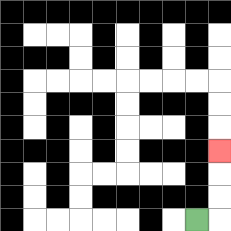{'start': '[8, 9]', 'end': '[9, 6]', 'path_directions': 'R,U,U,U', 'path_coordinates': '[[8, 9], [9, 9], [9, 8], [9, 7], [9, 6]]'}